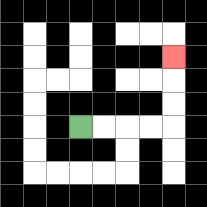{'start': '[3, 5]', 'end': '[7, 2]', 'path_directions': 'R,R,R,R,U,U,U', 'path_coordinates': '[[3, 5], [4, 5], [5, 5], [6, 5], [7, 5], [7, 4], [7, 3], [7, 2]]'}